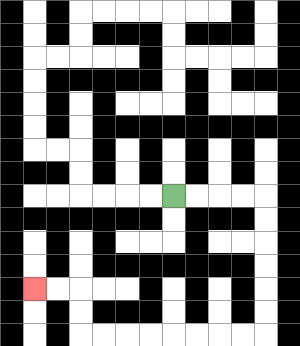{'start': '[7, 8]', 'end': '[1, 12]', 'path_directions': 'R,R,R,R,D,D,D,D,D,D,L,L,L,L,L,L,L,L,U,U,L,L', 'path_coordinates': '[[7, 8], [8, 8], [9, 8], [10, 8], [11, 8], [11, 9], [11, 10], [11, 11], [11, 12], [11, 13], [11, 14], [10, 14], [9, 14], [8, 14], [7, 14], [6, 14], [5, 14], [4, 14], [3, 14], [3, 13], [3, 12], [2, 12], [1, 12]]'}